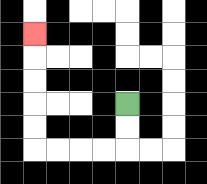{'start': '[5, 4]', 'end': '[1, 1]', 'path_directions': 'D,D,L,L,L,L,U,U,U,U,U', 'path_coordinates': '[[5, 4], [5, 5], [5, 6], [4, 6], [3, 6], [2, 6], [1, 6], [1, 5], [1, 4], [1, 3], [1, 2], [1, 1]]'}